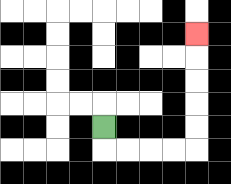{'start': '[4, 5]', 'end': '[8, 1]', 'path_directions': 'D,R,R,R,R,U,U,U,U,U', 'path_coordinates': '[[4, 5], [4, 6], [5, 6], [6, 6], [7, 6], [8, 6], [8, 5], [8, 4], [8, 3], [8, 2], [8, 1]]'}